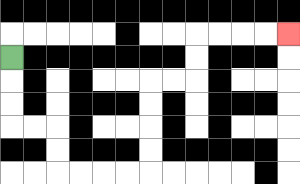{'start': '[0, 2]', 'end': '[12, 1]', 'path_directions': 'D,D,D,R,R,D,D,R,R,R,R,U,U,U,U,R,R,U,U,R,R,R,R', 'path_coordinates': '[[0, 2], [0, 3], [0, 4], [0, 5], [1, 5], [2, 5], [2, 6], [2, 7], [3, 7], [4, 7], [5, 7], [6, 7], [6, 6], [6, 5], [6, 4], [6, 3], [7, 3], [8, 3], [8, 2], [8, 1], [9, 1], [10, 1], [11, 1], [12, 1]]'}